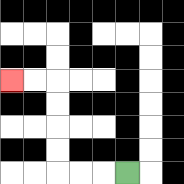{'start': '[5, 7]', 'end': '[0, 3]', 'path_directions': 'L,L,L,U,U,U,U,L,L', 'path_coordinates': '[[5, 7], [4, 7], [3, 7], [2, 7], [2, 6], [2, 5], [2, 4], [2, 3], [1, 3], [0, 3]]'}